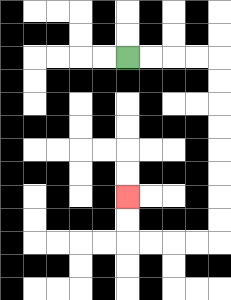{'start': '[5, 2]', 'end': '[5, 8]', 'path_directions': 'R,R,R,R,D,D,D,D,D,D,D,D,L,L,L,L,U,U', 'path_coordinates': '[[5, 2], [6, 2], [7, 2], [8, 2], [9, 2], [9, 3], [9, 4], [9, 5], [9, 6], [9, 7], [9, 8], [9, 9], [9, 10], [8, 10], [7, 10], [6, 10], [5, 10], [5, 9], [5, 8]]'}